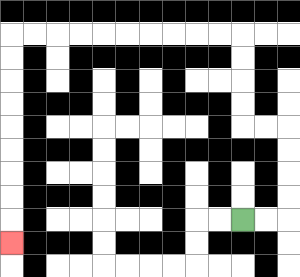{'start': '[10, 9]', 'end': '[0, 10]', 'path_directions': 'R,R,U,U,U,U,L,L,U,U,U,U,L,L,L,L,L,L,L,L,L,L,D,D,D,D,D,D,D,D,D', 'path_coordinates': '[[10, 9], [11, 9], [12, 9], [12, 8], [12, 7], [12, 6], [12, 5], [11, 5], [10, 5], [10, 4], [10, 3], [10, 2], [10, 1], [9, 1], [8, 1], [7, 1], [6, 1], [5, 1], [4, 1], [3, 1], [2, 1], [1, 1], [0, 1], [0, 2], [0, 3], [0, 4], [0, 5], [0, 6], [0, 7], [0, 8], [0, 9], [0, 10]]'}